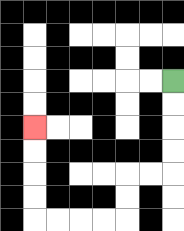{'start': '[7, 3]', 'end': '[1, 5]', 'path_directions': 'D,D,D,D,L,L,D,D,L,L,L,L,U,U,U,U', 'path_coordinates': '[[7, 3], [7, 4], [7, 5], [7, 6], [7, 7], [6, 7], [5, 7], [5, 8], [5, 9], [4, 9], [3, 9], [2, 9], [1, 9], [1, 8], [1, 7], [1, 6], [1, 5]]'}